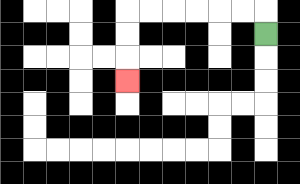{'start': '[11, 1]', 'end': '[5, 3]', 'path_directions': 'U,L,L,L,L,L,L,D,D,D', 'path_coordinates': '[[11, 1], [11, 0], [10, 0], [9, 0], [8, 0], [7, 0], [6, 0], [5, 0], [5, 1], [5, 2], [5, 3]]'}